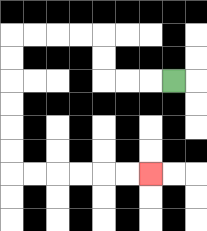{'start': '[7, 3]', 'end': '[6, 7]', 'path_directions': 'L,L,L,U,U,L,L,L,L,D,D,D,D,D,D,R,R,R,R,R,R', 'path_coordinates': '[[7, 3], [6, 3], [5, 3], [4, 3], [4, 2], [4, 1], [3, 1], [2, 1], [1, 1], [0, 1], [0, 2], [0, 3], [0, 4], [0, 5], [0, 6], [0, 7], [1, 7], [2, 7], [3, 7], [4, 7], [5, 7], [6, 7]]'}